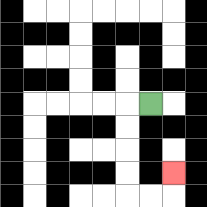{'start': '[6, 4]', 'end': '[7, 7]', 'path_directions': 'L,D,D,D,D,R,R,U', 'path_coordinates': '[[6, 4], [5, 4], [5, 5], [5, 6], [5, 7], [5, 8], [6, 8], [7, 8], [7, 7]]'}